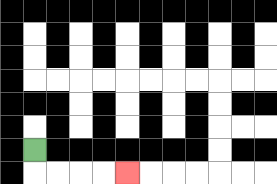{'start': '[1, 6]', 'end': '[5, 7]', 'path_directions': 'D,R,R,R,R', 'path_coordinates': '[[1, 6], [1, 7], [2, 7], [3, 7], [4, 7], [5, 7]]'}